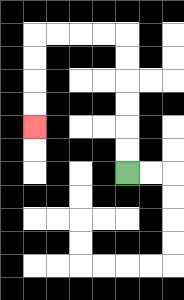{'start': '[5, 7]', 'end': '[1, 5]', 'path_directions': 'U,U,U,U,U,U,L,L,L,L,D,D,D,D', 'path_coordinates': '[[5, 7], [5, 6], [5, 5], [5, 4], [5, 3], [5, 2], [5, 1], [4, 1], [3, 1], [2, 1], [1, 1], [1, 2], [1, 3], [1, 4], [1, 5]]'}